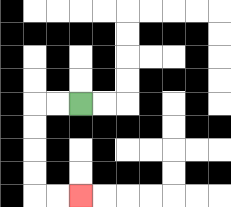{'start': '[3, 4]', 'end': '[3, 8]', 'path_directions': 'L,L,D,D,D,D,R,R', 'path_coordinates': '[[3, 4], [2, 4], [1, 4], [1, 5], [1, 6], [1, 7], [1, 8], [2, 8], [3, 8]]'}